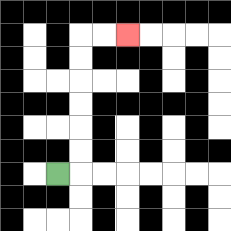{'start': '[2, 7]', 'end': '[5, 1]', 'path_directions': 'R,U,U,U,U,U,U,R,R', 'path_coordinates': '[[2, 7], [3, 7], [3, 6], [3, 5], [3, 4], [3, 3], [3, 2], [3, 1], [4, 1], [5, 1]]'}